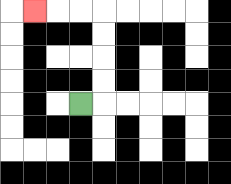{'start': '[3, 4]', 'end': '[1, 0]', 'path_directions': 'R,U,U,U,U,L,L,L', 'path_coordinates': '[[3, 4], [4, 4], [4, 3], [4, 2], [4, 1], [4, 0], [3, 0], [2, 0], [1, 0]]'}